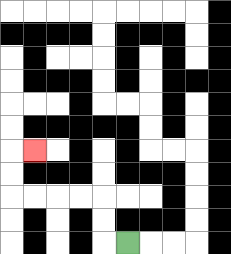{'start': '[5, 10]', 'end': '[1, 6]', 'path_directions': 'L,U,U,L,L,L,L,U,U,R', 'path_coordinates': '[[5, 10], [4, 10], [4, 9], [4, 8], [3, 8], [2, 8], [1, 8], [0, 8], [0, 7], [0, 6], [1, 6]]'}